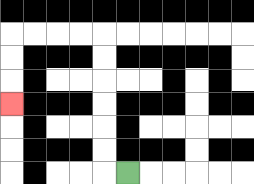{'start': '[5, 7]', 'end': '[0, 4]', 'path_directions': 'L,U,U,U,U,U,U,L,L,L,L,D,D,D', 'path_coordinates': '[[5, 7], [4, 7], [4, 6], [4, 5], [4, 4], [4, 3], [4, 2], [4, 1], [3, 1], [2, 1], [1, 1], [0, 1], [0, 2], [0, 3], [0, 4]]'}